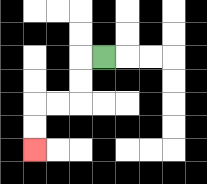{'start': '[4, 2]', 'end': '[1, 6]', 'path_directions': 'L,D,D,L,L,D,D', 'path_coordinates': '[[4, 2], [3, 2], [3, 3], [3, 4], [2, 4], [1, 4], [1, 5], [1, 6]]'}